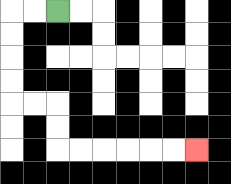{'start': '[2, 0]', 'end': '[8, 6]', 'path_directions': 'L,L,D,D,D,D,R,R,D,D,R,R,R,R,R,R', 'path_coordinates': '[[2, 0], [1, 0], [0, 0], [0, 1], [0, 2], [0, 3], [0, 4], [1, 4], [2, 4], [2, 5], [2, 6], [3, 6], [4, 6], [5, 6], [6, 6], [7, 6], [8, 6]]'}